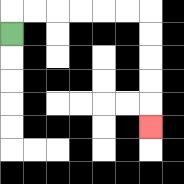{'start': '[0, 1]', 'end': '[6, 5]', 'path_directions': 'U,R,R,R,R,R,R,D,D,D,D,D', 'path_coordinates': '[[0, 1], [0, 0], [1, 0], [2, 0], [3, 0], [4, 0], [5, 0], [6, 0], [6, 1], [6, 2], [6, 3], [6, 4], [6, 5]]'}